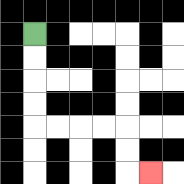{'start': '[1, 1]', 'end': '[6, 7]', 'path_directions': 'D,D,D,D,R,R,R,R,D,D,R', 'path_coordinates': '[[1, 1], [1, 2], [1, 3], [1, 4], [1, 5], [2, 5], [3, 5], [4, 5], [5, 5], [5, 6], [5, 7], [6, 7]]'}